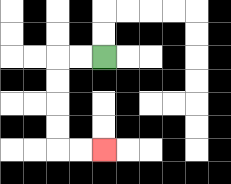{'start': '[4, 2]', 'end': '[4, 6]', 'path_directions': 'L,L,D,D,D,D,R,R', 'path_coordinates': '[[4, 2], [3, 2], [2, 2], [2, 3], [2, 4], [2, 5], [2, 6], [3, 6], [4, 6]]'}